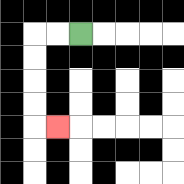{'start': '[3, 1]', 'end': '[2, 5]', 'path_directions': 'L,L,D,D,D,D,R', 'path_coordinates': '[[3, 1], [2, 1], [1, 1], [1, 2], [1, 3], [1, 4], [1, 5], [2, 5]]'}